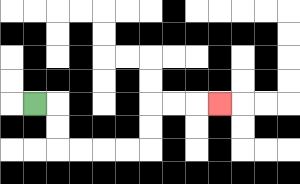{'start': '[1, 4]', 'end': '[9, 4]', 'path_directions': 'R,D,D,R,R,R,R,U,U,R,R,R', 'path_coordinates': '[[1, 4], [2, 4], [2, 5], [2, 6], [3, 6], [4, 6], [5, 6], [6, 6], [6, 5], [6, 4], [7, 4], [8, 4], [9, 4]]'}